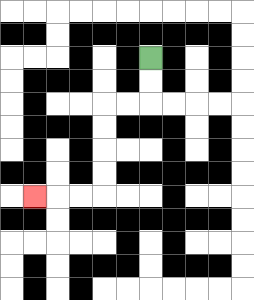{'start': '[6, 2]', 'end': '[1, 8]', 'path_directions': 'D,D,L,L,D,D,D,D,L,L,L', 'path_coordinates': '[[6, 2], [6, 3], [6, 4], [5, 4], [4, 4], [4, 5], [4, 6], [4, 7], [4, 8], [3, 8], [2, 8], [1, 8]]'}